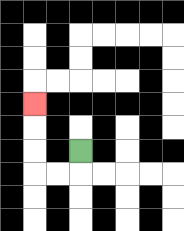{'start': '[3, 6]', 'end': '[1, 4]', 'path_directions': 'D,L,L,U,U,U', 'path_coordinates': '[[3, 6], [3, 7], [2, 7], [1, 7], [1, 6], [1, 5], [1, 4]]'}